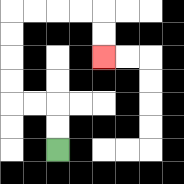{'start': '[2, 6]', 'end': '[4, 2]', 'path_directions': 'U,U,L,L,U,U,U,U,R,R,R,R,D,D', 'path_coordinates': '[[2, 6], [2, 5], [2, 4], [1, 4], [0, 4], [0, 3], [0, 2], [0, 1], [0, 0], [1, 0], [2, 0], [3, 0], [4, 0], [4, 1], [4, 2]]'}